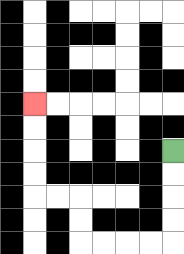{'start': '[7, 6]', 'end': '[1, 4]', 'path_directions': 'D,D,D,D,L,L,L,L,U,U,L,L,U,U,U,U', 'path_coordinates': '[[7, 6], [7, 7], [7, 8], [7, 9], [7, 10], [6, 10], [5, 10], [4, 10], [3, 10], [3, 9], [3, 8], [2, 8], [1, 8], [1, 7], [1, 6], [1, 5], [1, 4]]'}